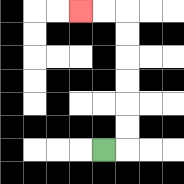{'start': '[4, 6]', 'end': '[3, 0]', 'path_directions': 'R,U,U,U,U,U,U,L,L', 'path_coordinates': '[[4, 6], [5, 6], [5, 5], [5, 4], [5, 3], [5, 2], [5, 1], [5, 0], [4, 0], [3, 0]]'}